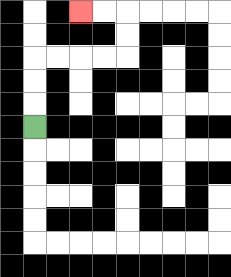{'start': '[1, 5]', 'end': '[3, 0]', 'path_directions': 'U,U,U,R,R,R,R,U,U,L,L', 'path_coordinates': '[[1, 5], [1, 4], [1, 3], [1, 2], [2, 2], [3, 2], [4, 2], [5, 2], [5, 1], [5, 0], [4, 0], [3, 0]]'}